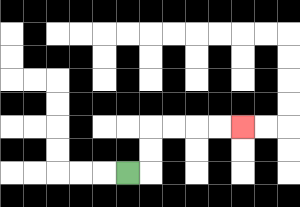{'start': '[5, 7]', 'end': '[10, 5]', 'path_directions': 'R,U,U,R,R,R,R', 'path_coordinates': '[[5, 7], [6, 7], [6, 6], [6, 5], [7, 5], [8, 5], [9, 5], [10, 5]]'}